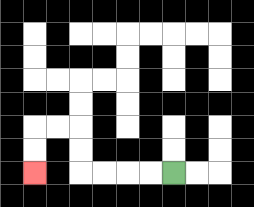{'start': '[7, 7]', 'end': '[1, 7]', 'path_directions': 'L,L,L,L,U,U,L,L,D,D', 'path_coordinates': '[[7, 7], [6, 7], [5, 7], [4, 7], [3, 7], [3, 6], [3, 5], [2, 5], [1, 5], [1, 6], [1, 7]]'}